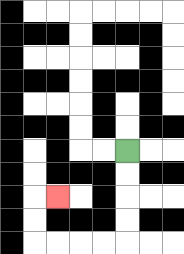{'start': '[5, 6]', 'end': '[2, 8]', 'path_directions': 'D,D,D,D,L,L,L,L,U,U,R', 'path_coordinates': '[[5, 6], [5, 7], [5, 8], [5, 9], [5, 10], [4, 10], [3, 10], [2, 10], [1, 10], [1, 9], [1, 8], [2, 8]]'}